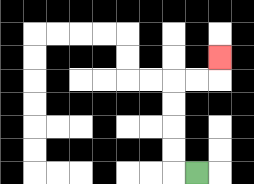{'start': '[8, 7]', 'end': '[9, 2]', 'path_directions': 'L,U,U,U,U,R,R,U', 'path_coordinates': '[[8, 7], [7, 7], [7, 6], [7, 5], [7, 4], [7, 3], [8, 3], [9, 3], [9, 2]]'}